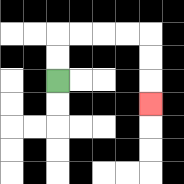{'start': '[2, 3]', 'end': '[6, 4]', 'path_directions': 'U,U,R,R,R,R,D,D,D', 'path_coordinates': '[[2, 3], [2, 2], [2, 1], [3, 1], [4, 1], [5, 1], [6, 1], [6, 2], [6, 3], [6, 4]]'}